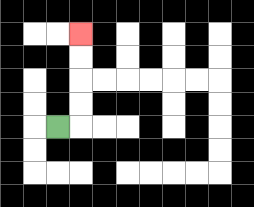{'start': '[2, 5]', 'end': '[3, 1]', 'path_directions': 'R,U,U,U,U', 'path_coordinates': '[[2, 5], [3, 5], [3, 4], [3, 3], [3, 2], [3, 1]]'}